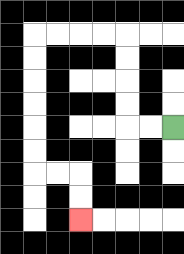{'start': '[7, 5]', 'end': '[3, 9]', 'path_directions': 'L,L,U,U,U,U,L,L,L,L,D,D,D,D,D,D,R,R,D,D', 'path_coordinates': '[[7, 5], [6, 5], [5, 5], [5, 4], [5, 3], [5, 2], [5, 1], [4, 1], [3, 1], [2, 1], [1, 1], [1, 2], [1, 3], [1, 4], [1, 5], [1, 6], [1, 7], [2, 7], [3, 7], [3, 8], [3, 9]]'}